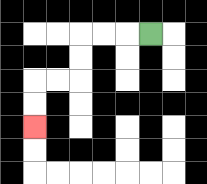{'start': '[6, 1]', 'end': '[1, 5]', 'path_directions': 'L,L,L,D,D,L,L,D,D', 'path_coordinates': '[[6, 1], [5, 1], [4, 1], [3, 1], [3, 2], [3, 3], [2, 3], [1, 3], [1, 4], [1, 5]]'}